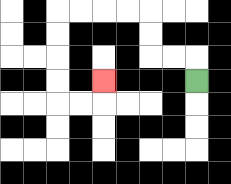{'start': '[8, 3]', 'end': '[4, 3]', 'path_directions': 'U,L,L,U,U,L,L,L,L,D,D,D,D,R,R,U', 'path_coordinates': '[[8, 3], [8, 2], [7, 2], [6, 2], [6, 1], [6, 0], [5, 0], [4, 0], [3, 0], [2, 0], [2, 1], [2, 2], [2, 3], [2, 4], [3, 4], [4, 4], [4, 3]]'}